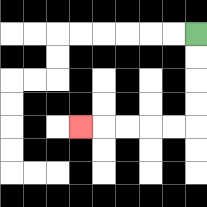{'start': '[8, 1]', 'end': '[3, 5]', 'path_directions': 'D,D,D,D,L,L,L,L,L', 'path_coordinates': '[[8, 1], [8, 2], [8, 3], [8, 4], [8, 5], [7, 5], [6, 5], [5, 5], [4, 5], [3, 5]]'}